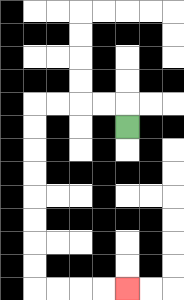{'start': '[5, 5]', 'end': '[5, 12]', 'path_directions': 'U,L,L,L,L,D,D,D,D,D,D,D,D,R,R,R,R', 'path_coordinates': '[[5, 5], [5, 4], [4, 4], [3, 4], [2, 4], [1, 4], [1, 5], [1, 6], [1, 7], [1, 8], [1, 9], [1, 10], [1, 11], [1, 12], [2, 12], [3, 12], [4, 12], [5, 12]]'}